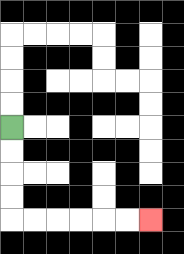{'start': '[0, 5]', 'end': '[6, 9]', 'path_directions': 'D,D,D,D,R,R,R,R,R,R', 'path_coordinates': '[[0, 5], [0, 6], [0, 7], [0, 8], [0, 9], [1, 9], [2, 9], [3, 9], [4, 9], [5, 9], [6, 9]]'}